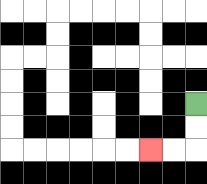{'start': '[8, 4]', 'end': '[6, 6]', 'path_directions': 'D,D,L,L', 'path_coordinates': '[[8, 4], [8, 5], [8, 6], [7, 6], [6, 6]]'}